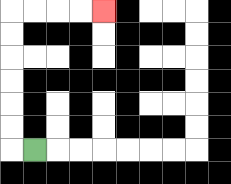{'start': '[1, 6]', 'end': '[4, 0]', 'path_directions': 'L,U,U,U,U,U,U,R,R,R,R', 'path_coordinates': '[[1, 6], [0, 6], [0, 5], [0, 4], [0, 3], [0, 2], [0, 1], [0, 0], [1, 0], [2, 0], [3, 0], [4, 0]]'}